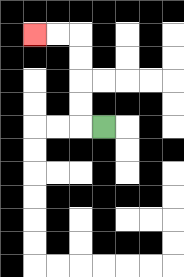{'start': '[4, 5]', 'end': '[1, 1]', 'path_directions': 'L,U,U,U,U,L,L', 'path_coordinates': '[[4, 5], [3, 5], [3, 4], [3, 3], [3, 2], [3, 1], [2, 1], [1, 1]]'}